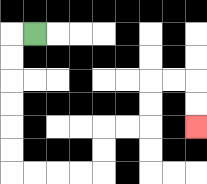{'start': '[1, 1]', 'end': '[8, 5]', 'path_directions': 'L,D,D,D,D,D,D,R,R,R,R,U,U,R,R,U,U,R,R,D,D', 'path_coordinates': '[[1, 1], [0, 1], [0, 2], [0, 3], [0, 4], [0, 5], [0, 6], [0, 7], [1, 7], [2, 7], [3, 7], [4, 7], [4, 6], [4, 5], [5, 5], [6, 5], [6, 4], [6, 3], [7, 3], [8, 3], [8, 4], [8, 5]]'}